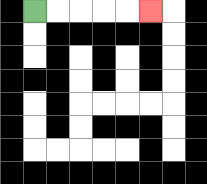{'start': '[1, 0]', 'end': '[6, 0]', 'path_directions': 'R,R,R,R,R', 'path_coordinates': '[[1, 0], [2, 0], [3, 0], [4, 0], [5, 0], [6, 0]]'}